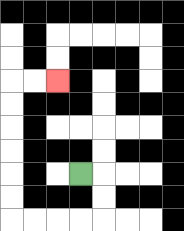{'start': '[3, 7]', 'end': '[2, 3]', 'path_directions': 'R,D,D,L,L,L,L,U,U,U,U,U,U,R,R', 'path_coordinates': '[[3, 7], [4, 7], [4, 8], [4, 9], [3, 9], [2, 9], [1, 9], [0, 9], [0, 8], [0, 7], [0, 6], [0, 5], [0, 4], [0, 3], [1, 3], [2, 3]]'}